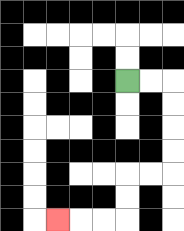{'start': '[5, 3]', 'end': '[2, 9]', 'path_directions': 'R,R,D,D,D,D,L,L,D,D,L,L,L', 'path_coordinates': '[[5, 3], [6, 3], [7, 3], [7, 4], [7, 5], [7, 6], [7, 7], [6, 7], [5, 7], [5, 8], [5, 9], [4, 9], [3, 9], [2, 9]]'}